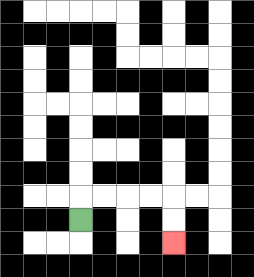{'start': '[3, 9]', 'end': '[7, 10]', 'path_directions': 'U,R,R,R,R,D,D', 'path_coordinates': '[[3, 9], [3, 8], [4, 8], [5, 8], [6, 8], [7, 8], [7, 9], [7, 10]]'}